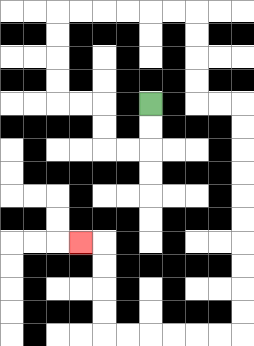{'start': '[6, 4]', 'end': '[3, 10]', 'path_directions': 'D,D,L,L,U,U,L,L,U,U,U,U,R,R,R,R,R,R,D,D,D,D,R,R,D,D,D,D,D,D,D,D,D,D,L,L,L,L,L,L,U,U,U,U,L', 'path_coordinates': '[[6, 4], [6, 5], [6, 6], [5, 6], [4, 6], [4, 5], [4, 4], [3, 4], [2, 4], [2, 3], [2, 2], [2, 1], [2, 0], [3, 0], [4, 0], [5, 0], [6, 0], [7, 0], [8, 0], [8, 1], [8, 2], [8, 3], [8, 4], [9, 4], [10, 4], [10, 5], [10, 6], [10, 7], [10, 8], [10, 9], [10, 10], [10, 11], [10, 12], [10, 13], [10, 14], [9, 14], [8, 14], [7, 14], [6, 14], [5, 14], [4, 14], [4, 13], [4, 12], [4, 11], [4, 10], [3, 10]]'}